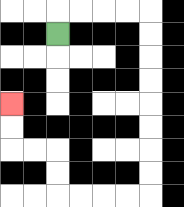{'start': '[2, 1]', 'end': '[0, 4]', 'path_directions': 'U,R,R,R,R,D,D,D,D,D,D,D,D,L,L,L,L,U,U,L,L,U,U', 'path_coordinates': '[[2, 1], [2, 0], [3, 0], [4, 0], [5, 0], [6, 0], [6, 1], [6, 2], [6, 3], [6, 4], [6, 5], [6, 6], [6, 7], [6, 8], [5, 8], [4, 8], [3, 8], [2, 8], [2, 7], [2, 6], [1, 6], [0, 6], [0, 5], [0, 4]]'}